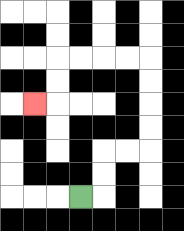{'start': '[3, 8]', 'end': '[1, 4]', 'path_directions': 'R,U,U,R,R,U,U,U,U,L,L,L,L,D,D,L', 'path_coordinates': '[[3, 8], [4, 8], [4, 7], [4, 6], [5, 6], [6, 6], [6, 5], [6, 4], [6, 3], [6, 2], [5, 2], [4, 2], [3, 2], [2, 2], [2, 3], [2, 4], [1, 4]]'}